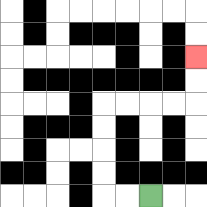{'start': '[6, 8]', 'end': '[8, 2]', 'path_directions': 'L,L,U,U,U,U,R,R,R,R,U,U', 'path_coordinates': '[[6, 8], [5, 8], [4, 8], [4, 7], [4, 6], [4, 5], [4, 4], [5, 4], [6, 4], [7, 4], [8, 4], [8, 3], [8, 2]]'}